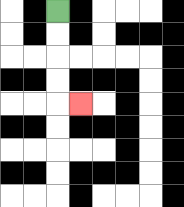{'start': '[2, 0]', 'end': '[3, 4]', 'path_directions': 'D,D,D,D,R', 'path_coordinates': '[[2, 0], [2, 1], [2, 2], [2, 3], [2, 4], [3, 4]]'}